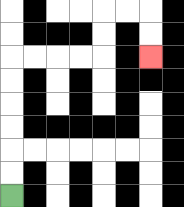{'start': '[0, 8]', 'end': '[6, 2]', 'path_directions': 'U,U,U,U,U,U,R,R,R,R,U,U,R,R,D,D', 'path_coordinates': '[[0, 8], [0, 7], [0, 6], [0, 5], [0, 4], [0, 3], [0, 2], [1, 2], [2, 2], [3, 2], [4, 2], [4, 1], [4, 0], [5, 0], [6, 0], [6, 1], [6, 2]]'}